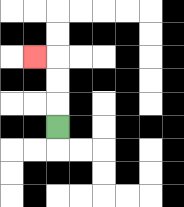{'start': '[2, 5]', 'end': '[1, 2]', 'path_directions': 'U,U,U,L', 'path_coordinates': '[[2, 5], [2, 4], [2, 3], [2, 2], [1, 2]]'}